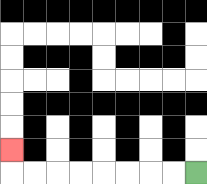{'start': '[8, 7]', 'end': '[0, 6]', 'path_directions': 'L,L,L,L,L,L,L,L,U', 'path_coordinates': '[[8, 7], [7, 7], [6, 7], [5, 7], [4, 7], [3, 7], [2, 7], [1, 7], [0, 7], [0, 6]]'}